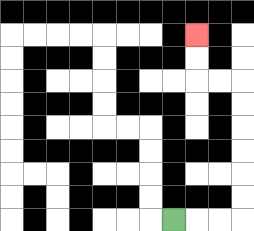{'start': '[7, 9]', 'end': '[8, 1]', 'path_directions': 'R,R,R,U,U,U,U,U,U,L,L,U,U', 'path_coordinates': '[[7, 9], [8, 9], [9, 9], [10, 9], [10, 8], [10, 7], [10, 6], [10, 5], [10, 4], [10, 3], [9, 3], [8, 3], [8, 2], [8, 1]]'}